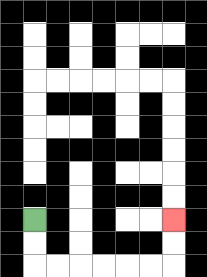{'start': '[1, 9]', 'end': '[7, 9]', 'path_directions': 'D,D,R,R,R,R,R,R,U,U', 'path_coordinates': '[[1, 9], [1, 10], [1, 11], [2, 11], [3, 11], [4, 11], [5, 11], [6, 11], [7, 11], [7, 10], [7, 9]]'}